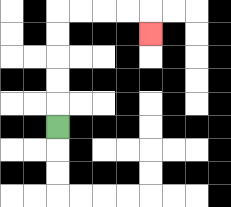{'start': '[2, 5]', 'end': '[6, 1]', 'path_directions': 'U,U,U,U,U,R,R,R,R,D', 'path_coordinates': '[[2, 5], [2, 4], [2, 3], [2, 2], [2, 1], [2, 0], [3, 0], [4, 0], [5, 0], [6, 0], [6, 1]]'}